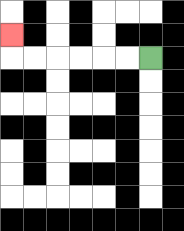{'start': '[6, 2]', 'end': '[0, 1]', 'path_directions': 'L,L,L,L,L,L,U', 'path_coordinates': '[[6, 2], [5, 2], [4, 2], [3, 2], [2, 2], [1, 2], [0, 2], [0, 1]]'}